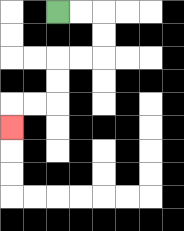{'start': '[2, 0]', 'end': '[0, 5]', 'path_directions': 'R,R,D,D,L,L,D,D,L,L,D', 'path_coordinates': '[[2, 0], [3, 0], [4, 0], [4, 1], [4, 2], [3, 2], [2, 2], [2, 3], [2, 4], [1, 4], [0, 4], [0, 5]]'}